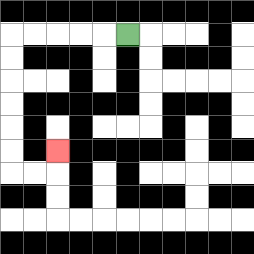{'start': '[5, 1]', 'end': '[2, 6]', 'path_directions': 'L,L,L,L,L,D,D,D,D,D,D,R,R,U', 'path_coordinates': '[[5, 1], [4, 1], [3, 1], [2, 1], [1, 1], [0, 1], [0, 2], [0, 3], [0, 4], [0, 5], [0, 6], [0, 7], [1, 7], [2, 7], [2, 6]]'}